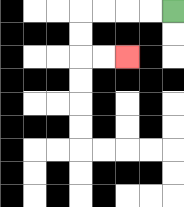{'start': '[7, 0]', 'end': '[5, 2]', 'path_directions': 'L,L,L,L,D,D,R,R', 'path_coordinates': '[[7, 0], [6, 0], [5, 0], [4, 0], [3, 0], [3, 1], [3, 2], [4, 2], [5, 2]]'}